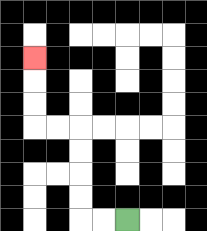{'start': '[5, 9]', 'end': '[1, 2]', 'path_directions': 'L,L,U,U,U,U,L,L,U,U,U', 'path_coordinates': '[[5, 9], [4, 9], [3, 9], [3, 8], [3, 7], [3, 6], [3, 5], [2, 5], [1, 5], [1, 4], [1, 3], [1, 2]]'}